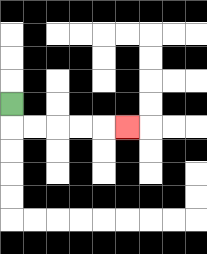{'start': '[0, 4]', 'end': '[5, 5]', 'path_directions': 'D,R,R,R,R,R', 'path_coordinates': '[[0, 4], [0, 5], [1, 5], [2, 5], [3, 5], [4, 5], [5, 5]]'}